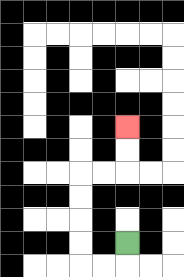{'start': '[5, 10]', 'end': '[5, 5]', 'path_directions': 'D,L,L,U,U,U,U,R,R,U,U', 'path_coordinates': '[[5, 10], [5, 11], [4, 11], [3, 11], [3, 10], [3, 9], [3, 8], [3, 7], [4, 7], [5, 7], [5, 6], [5, 5]]'}